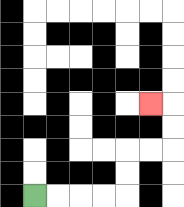{'start': '[1, 8]', 'end': '[6, 4]', 'path_directions': 'R,R,R,R,U,U,R,R,U,U,L', 'path_coordinates': '[[1, 8], [2, 8], [3, 8], [4, 8], [5, 8], [5, 7], [5, 6], [6, 6], [7, 6], [7, 5], [7, 4], [6, 4]]'}